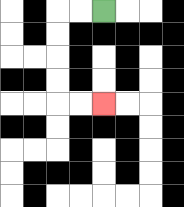{'start': '[4, 0]', 'end': '[4, 4]', 'path_directions': 'L,L,D,D,D,D,R,R', 'path_coordinates': '[[4, 0], [3, 0], [2, 0], [2, 1], [2, 2], [2, 3], [2, 4], [3, 4], [4, 4]]'}